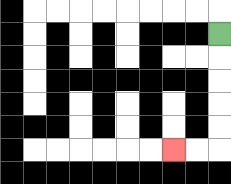{'start': '[9, 1]', 'end': '[7, 6]', 'path_directions': 'D,D,D,D,D,L,L', 'path_coordinates': '[[9, 1], [9, 2], [9, 3], [9, 4], [9, 5], [9, 6], [8, 6], [7, 6]]'}